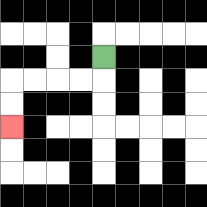{'start': '[4, 2]', 'end': '[0, 5]', 'path_directions': 'D,L,L,L,L,D,D', 'path_coordinates': '[[4, 2], [4, 3], [3, 3], [2, 3], [1, 3], [0, 3], [0, 4], [0, 5]]'}